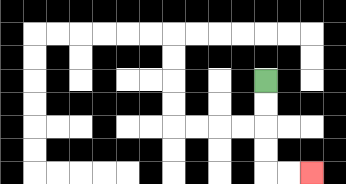{'start': '[11, 3]', 'end': '[13, 7]', 'path_directions': 'D,D,D,D,R,R', 'path_coordinates': '[[11, 3], [11, 4], [11, 5], [11, 6], [11, 7], [12, 7], [13, 7]]'}